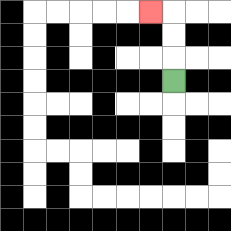{'start': '[7, 3]', 'end': '[6, 0]', 'path_directions': 'U,U,U,L', 'path_coordinates': '[[7, 3], [7, 2], [7, 1], [7, 0], [6, 0]]'}